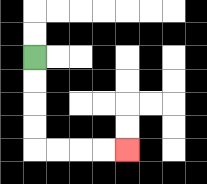{'start': '[1, 2]', 'end': '[5, 6]', 'path_directions': 'D,D,D,D,R,R,R,R', 'path_coordinates': '[[1, 2], [1, 3], [1, 4], [1, 5], [1, 6], [2, 6], [3, 6], [4, 6], [5, 6]]'}